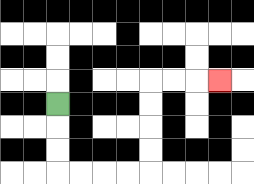{'start': '[2, 4]', 'end': '[9, 3]', 'path_directions': 'D,D,D,R,R,R,R,U,U,U,U,R,R,R', 'path_coordinates': '[[2, 4], [2, 5], [2, 6], [2, 7], [3, 7], [4, 7], [5, 7], [6, 7], [6, 6], [6, 5], [6, 4], [6, 3], [7, 3], [8, 3], [9, 3]]'}